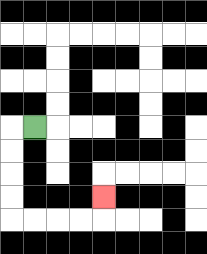{'start': '[1, 5]', 'end': '[4, 8]', 'path_directions': 'L,D,D,D,D,R,R,R,R,U', 'path_coordinates': '[[1, 5], [0, 5], [0, 6], [0, 7], [0, 8], [0, 9], [1, 9], [2, 9], [3, 9], [4, 9], [4, 8]]'}